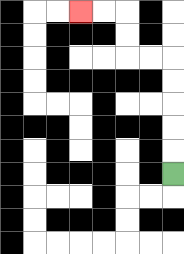{'start': '[7, 7]', 'end': '[3, 0]', 'path_directions': 'U,U,U,U,U,L,L,U,U,L,L', 'path_coordinates': '[[7, 7], [7, 6], [7, 5], [7, 4], [7, 3], [7, 2], [6, 2], [5, 2], [5, 1], [5, 0], [4, 0], [3, 0]]'}